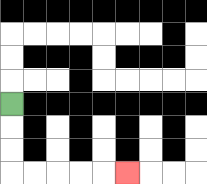{'start': '[0, 4]', 'end': '[5, 7]', 'path_directions': 'D,D,D,R,R,R,R,R', 'path_coordinates': '[[0, 4], [0, 5], [0, 6], [0, 7], [1, 7], [2, 7], [3, 7], [4, 7], [5, 7]]'}